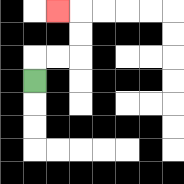{'start': '[1, 3]', 'end': '[2, 0]', 'path_directions': 'U,R,R,U,U,L', 'path_coordinates': '[[1, 3], [1, 2], [2, 2], [3, 2], [3, 1], [3, 0], [2, 0]]'}